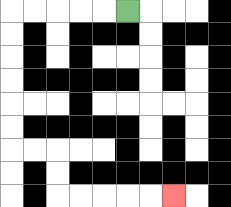{'start': '[5, 0]', 'end': '[7, 8]', 'path_directions': 'L,L,L,L,L,D,D,D,D,D,D,R,R,D,D,R,R,R,R,R', 'path_coordinates': '[[5, 0], [4, 0], [3, 0], [2, 0], [1, 0], [0, 0], [0, 1], [0, 2], [0, 3], [0, 4], [0, 5], [0, 6], [1, 6], [2, 6], [2, 7], [2, 8], [3, 8], [4, 8], [5, 8], [6, 8], [7, 8]]'}